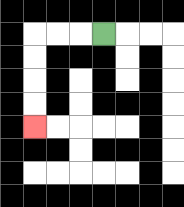{'start': '[4, 1]', 'end': '[1, 5]', 'path_directions': 'L,L,L,D,D,D,D', 'path_coordinates': '[[4, 1], [3, 1], [2, 1], [1, 1], [1, 2], [1, 3], [1, 4], [1, 5]]'}